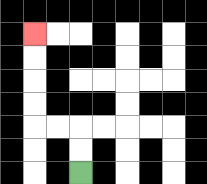{'start': '[3, 7]', 'end': '[1, 1]', 'path_directions': 'U,U,L,L,U,U,U,U', 'path_coordinates': '[[3, 7], [3, 6], [3, 5], [2, 5], [1, 5], [1, 4], [1, 3], [1, 2], [1, 1]]'}